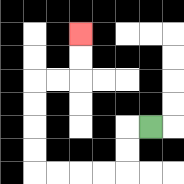{'start': '[6, 5]', 'end': '[3, 1]', 'path_directions': 'L,D,D,L,L,L,L,U,U,U,U,R,R,U,U', 'path_coordinates': '[[6, 5], [5, 5], [5, 6], [5, 7], [4, 7], [3, 7], [2, 7], [1, 7], [1, 6], [1, 5], [1, 4], [1, 3], [2, 3], [3, 3], [3, 2], [3, 1]]'}